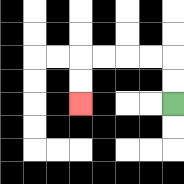{'start': '[7, 4]', 'end': '[3, 4]', 'path_directions': 'U,U,L,L,L,L,D,D', 'path_coordinates': '[[7, 4], [7, 3], [7, 2], [6, 2], [5, 2], [4, 2], [3, 2], [3, 3], [3, 4]]'}